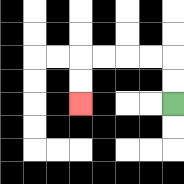{'start': '[7, 4]', 'end': '[3, 4]', 'path_directions': 'U,U,L,L,L,L,D,D', 'path_coordinates': '[[7, 4], [7, 3], [7, 2], [6, 2], [5, 2], [4, 2], [3, 2], [3, 3], [3, 4]]'}